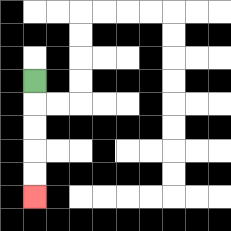{'start': '[1, 3]', 'end': '[1, 8]', 'path_directions': 'D,D,D,D,D', 'path_coordinates': '[[1, 3], [1, 4], [1, 5], [1, 6], [1, 7], [1, 8]]'}